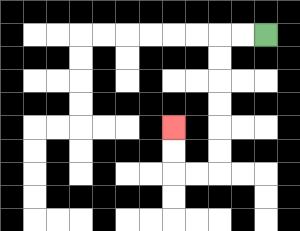{'start': '[11, 1]', 'end': '[7, 5]', 'path_directions': 'L,L,D,D,D,D,D,D,L,L,U,U', 'path_coordinates': '[[11, 1], [10, 1], [9, 1], [9, 2], [9, 3], [9, 4], [9, 5], [9, 6], [9, 7], [8, 7], [7, 7], [7, 6], [7, 5]]'}